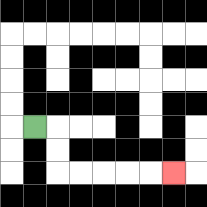{'start': '[1, 5]', 'end': '[7, 7]', 'path_directions': 'R,D,D,R,R,R,R,R', 'path_coordinates': '[[1, 5], [2, 5], [2, 6], [2, 7], [3, 7], [4, 7], [5, 7], [6, 7], [7, 7]]'}